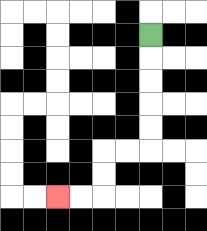{'start': '[6, 1]', 'end': '[2, 8]', 'path_directions': 'D,D,D,D,D,L,L,D,D,L,L', 'path_coordinates': '[[6, 1], [6, 2], [6, 3], [6, 4], [6, 5], [6, 6], [5, 6], [4, 6], [4, 7], [4, 8], [3, 8], [2, 8]]'}